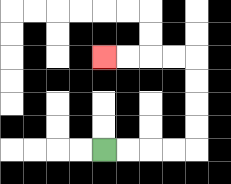{'start': '[4, 6]', 'end': '[4, 2]', 'path_directions': 'R,R,R,R,U,U,U,U,L,L,L,L', 'path_coordinates': '[[4, 6], [5, 6], [6, 6], [7, 6], [8, 6], [8, 5], [8, 4], [8, 3], [8, 2], [7, 2], [6, 2], [5, 2], [4, 2]]'}